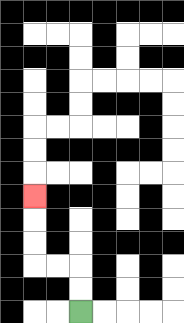{'start': '[3, 13]', 'end': '[1, 8]', 'path_directions': 'U,U,L,L,U,U,U', 'path_coordinates': '[[3, 13], [3, 12], [3, 11], [2, 11], [1, 11], [1, 10], [1, 9], [1, 8]]'}